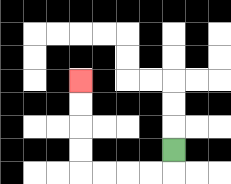{'start': '[7, 6]', 'end': '[3, 3]', 'path_directions': 'D,L,L,L,L,U,U,U,U', 'path_coordinates': '[[7, 6], [7, 7], [6, 7], [5, 7], [4, 7], [3, 7], [3, 6], [3, 5], [3, 4], [3, 3]]'}